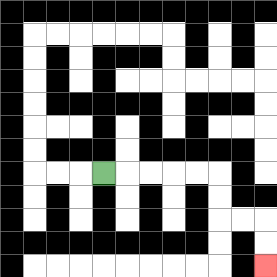{'start': '[4, 7]', 'end': '[11, 11]', 'path_directions': 'R,R,R,R,R,D,D,R,R,D,D', 'path_coordinates': '[[4, 7], [5, 7], [6, 7], [7, 7], [8, 7], [9, 7], [9, 8], [9, 9], [10, 9], [11, 9], [11, 10], [11, 11]]'}